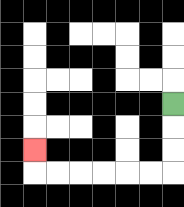{'start': '[7, 4]', 'end': '[1, 6]', 'path_directions': 'D,D,D,L,L,L,L,L,L,U', 'path_coordinates': '[[7, 4], [7, 5], [7, 6], [7, 7], [6, 7], [5, 7], [4, 7], [3, 7], [2, 7], [1, 7], [1, 6]]'}